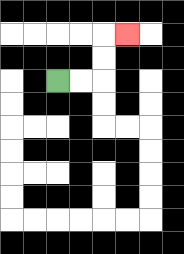{'start': '[2, 3]', 'end': '[5, 1]', 'path_directions': 'R,R,U,U,R', 'path_coordinates': '[[2, 3], [3, 3], [4, 3], [4, 2], [4, 1], [5, 1]]'}